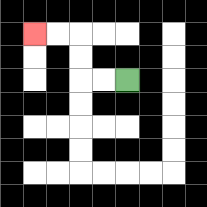{'start': '[5, 3]', 'end': '[1, 1]', 'path_directions': 'L,L,U,U,L,L', 'path_coordinates': '[[5, 3], [4, 3], [3, 3], [3, 2], [3, 1], [2, 1], [1, 1]]'}